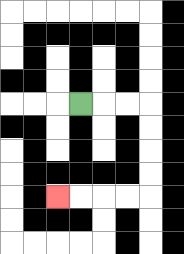{'start': '[3, 4]', 'end': '[2, 8]', 'path_directions': 'R,R,R,D,D,D,D,L,L,L,L', 'path_coordinates': '[[3, 4], [4, 4], [5, 4], [6, 4], [6, 5], [6, 6], [6, 7], [6, 8], [5, 8], [4, 8], [3, 8], [2, 8]]'}